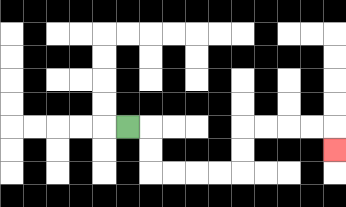{'start': '[5, 5]', 'end': '[14, 6]', 'path_directions': 'R,D,D,R,R,R,R,U,U,R,R,R,R,D', 'path_coordinates': '[[5, 5], [6, 5], [6, 6], [6, 7], [7, 7], [8, 7], [9, 7], [10, 7], [10, 6], [10, 5], [11, 5], [12, 5], [13, 5], [14, 5], [14, 6]]'}